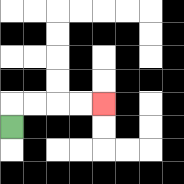{'start': '[0, 5]', 'end': '[4, 4]', 'path_directions': 'U,R,R,R,R', 'path_coordinates': '[[0, 5], [0, 4], [1, 4], [2, 4], [3, 4], [4, 4]]'}